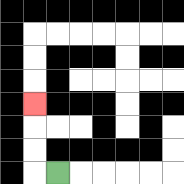{'start': '[2, 7]', 'end': '[1, 4]', 'path_directions': 'L,U,U,U', 'path_coordinates': '[[2, 7], [1, 7], [1, 6], [1, 5], [1, 4]]'}